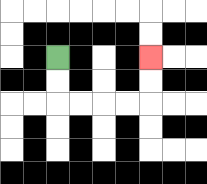{'start': '[2, 2]', 'end': '[6, 2]', 'path_directions': 'D,D,R,R,R,R,U,U', 'path_coordinates': '[[2, 2], [2, 3], [2, 4], [3, 4], [4, 4], [5, 4], [6, 4], [6, 3], [6, 2]]'}